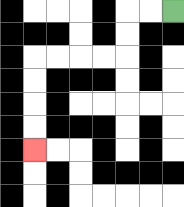{'start': '[7, 0]', 'end': '[1, 6]', 'path_directions': 'L,L,D,D,L,L,L,L,D,D,D,D', 'path_coordinates': '[[7, 0], [6, 0], [5, 0], [5, 1], [5, 2], [4, 2], [3, 2], [2, 2], [1, 2], [1, 3], [1, 4], [1, 5], [1, 6]]'}